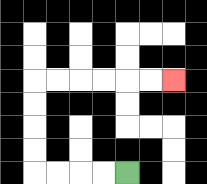{'start': '[5, 7]', 'end': '[7, 3]', 'path_directions': 'L,L,L,L,U,U,U,U,R,R,R,R,R,R', 'path_coordinates': '[[5, 7], [4, 7], [3, 7], [2, 7], [1, 7], [1, 6], [1, 5], [1, 4], [1, 3], [2, 3], [3, 3], [4, 3], [5, 3], [6, 3], [7, 3]]'}